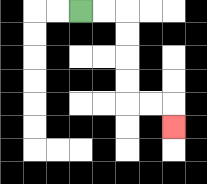{'start': '[3, 0]', 'end': '[7, 5]', 'path_directions': 'R,R,D,D,D,D,R,R,D', 'path_coordinates': '[[3, 0], [4, 0], [5, 0], [5, 1], [5, 2], [5, 3], [5, 4], [6, 4], [7, 4], [7, 5]]'}